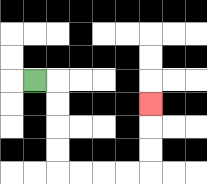{'start': '[1, 3]', 'end': '[6, 4]', 'path_directions': 'R,D,D,D,D,R,R,R,R,U,U,U', 'path_coordinates': '[[1, 3], [2, 3], [2, 4], [2, 5], [2, 6], [2, 7], [3, 7], [4, 7], [5, 7], [6, 7], [6, 6], [6, 5], [6, 4]]'}